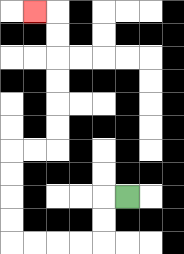{'start': '[5, 8]', 'end': '[1, 0]', 'path_directions': 'L,D,D,L,L,L,L,U,U,U,U,R,R,U,U,U,U,U,U,L', 'path_coordinates': '[[5, 8], [4, 8], [4, 9], [4, 10], [3, 10], [2, 10], [1, 10], [0, 10], [0, 9], [0, 8], [0, 7], [0, 6], [1, 6], [2, 6], [2, 5], [2, 4], [2, 3], [2, 2], [2, 1], [2, 0], [1, 0]]'}